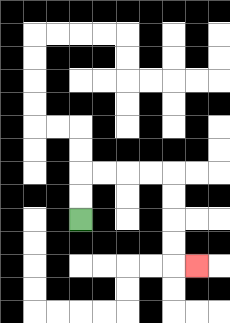{'start': '[3, 9]', 'end': '[8, 11]', 'path_directions': 'U,U,R,R,R,R,D,D,D,D,R', 'path_coordinates': '[[3, 9], [3, 8], [3, 7], [4, 7], [5, 7], [6, 7], [7, 7], [7, 8], [7, 9], [7, 10], [7, 11], [8, 11]]'}